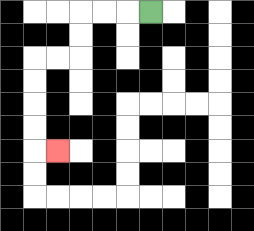{'start': '[6, 0]', 'end': '[2, 6]', 'path_directions': 'L,L,L,D,D,L,L,D,D,D,D,R', 'path_coordinates': '[[6, 0], [5, 0], [4, 0], [3, 0], [3, 1], [3, 2], [2, 2], [1, 2], [1, 3], [1, 4], [1, 5], [1, 6], [2, 6]]'}